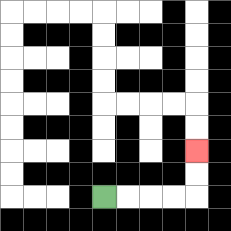{'start': '[4, 8]', 'end': '[8, 6]', 'path_directions': 'R,R,R,R,U,U', 'path_coordinates': '[[4, 8], [5, 8], [6, 8], [7, 8], [8, 8], [8, 7], [8, 6]]'}